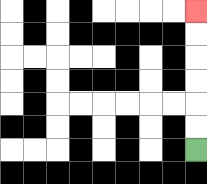{'start': '[8, 6]', 'end': '[8, 0]', 'path_directions': 'U,U,U,U,U,U', 'path_coordinates': '[[8, 6], [8, 5], [8, 4], [8, 3], [8, 2], [8, 1], [8, 0]]'}